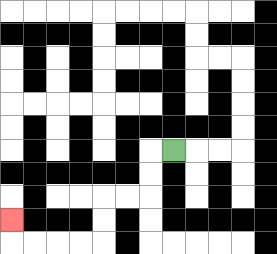{'start': '[7, 6]', 'end': '[0, 9]', 'path_directions': 'L,D,D,L,L,D,D,L,L,L,L,U', 'path_coordinates': '[[7, 6], [6, 6], [6, 7], [6, 8], [5, 8], [4, 8], [4, 9], [4, 10], [3, 10], [2, 10], [1, 10], [0, 10], [0, 9]]'}